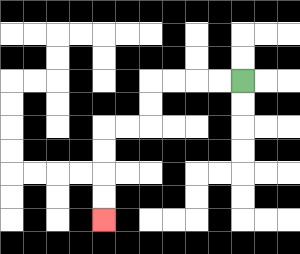{'start': '[10, 3]', 'end': '[4, 9]', 'path_directions': 'L,L,L,L,D,D,L,L,D,D,D,D', 'path_coordinates': '[[10, 3], [9, 3], [8, 3], [7, 3], [6, 3], [6, 4], [6, 5], [5, 5], [4, 5], [4, 6], [4, 7], [4, 8], [4, 9]]'}